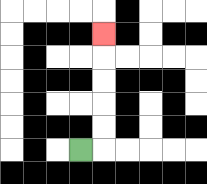{'start': '[3, 6]', 'end': '[4, 1]', 'path_directions': 'R,U,U,U,U,U', 'path_coordinates': '[[3, 6], [4, 6], [4, 5], [4, 4], [4, 3], [4, 2], [4, 1]]'}